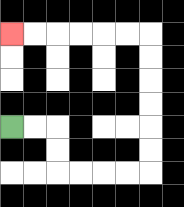{'start': '[0, 5]', 'end': '[0, 1]', 'path_directions': 'R,R,D,D,R,R,R,R,U,U,U,U,U,U,L,L,L,L,L,L', 'path_coordinates': '[[0, 5], [1, 5], [2, 5], [2, 6], [2, 7], [3, 7], [4, 7], [5, 7], [6, 7], [6, 6], [6, 5], [6, 4], [6, 3], [6, 2], [6, 1], [5, 1], [4, 1], [3, 1], [2, 1], [1, 1], [0, 1]]'}